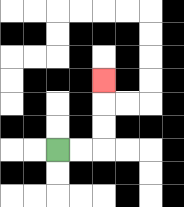{'start': '[2, 6]', 'end': '[4, 3]', 'path_directions': 'R,R,U,U,U', 'path_coordinates': '[[2, 6], [3, 6], [4, 6], [4, 5], [4, 4], [4, 3]]'}